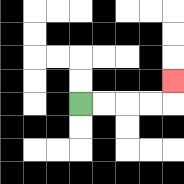{'start': '[3, 4]', 'end': '[7, 3]', 'path_directions': 'R,R,R,R,U', 'path_coordinates': '[[3, 4], [4, 4], [5, 4], [6, 4], [7, 4], [7, 3]]'}